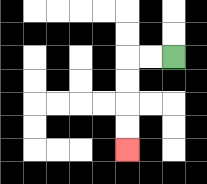{'start': '[7, 2]', 'end': '[5, 6]', 'path_directions': 'L,L,D,D,D,D', 'path_coordinates': '[[7, 2], [6, 2], [5, 2], [5, 3], [5, 4], [5, 5], [5, 6]]'}